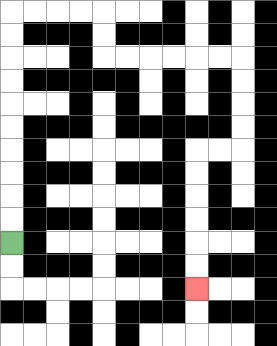{'start': '[0, 10]', 'end': '[8, 12]', 'path_directions': 'U,U,U,U,U,U,U,U,U,U,R,R,R,R,D,D,R,R,R,R,R,R,D,D,D,D,L,L,D,D,D,D,D,D', 'path_coordinates': '[[0, 10], [0, 9], [0, 8], [0, 7], [0, 6], [0, 5], [0, 4], [0, 3], [0, 2], [0, 1], [0, 0], [1, 0], [2, 0], [3, 0], [4, 0], [4, 1], [4, 2], [5, 2], [6, 2], [7, 2], [8, 2], [9, 2], [10, 2], [10, 3], [10, 4], [10, 5], [10, 6], [9, 6], [8, 6], [8, 7], [8, 8], [8, 9], [8, 10], [8, 11], [8, 12]]'}